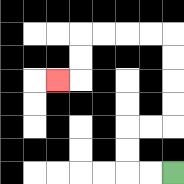{'start': '[7, 7]', 'end': '[2, 3]', 'path_directions': 'L,L,U,U,R,R,U,U,U,U,L,L,L,L,D,D,L', 'path_coordinates': '[[7, 7], [6, 7], [5, 7], [5, 6], [5, 5], [6, 5], [7, 5], [7, 4], [7, 3], [7, 2], [7, 1], [6, 1], [5, 1], [4, 1], [3, 1], [3, 2], [3, 3], [2, 3]]'}